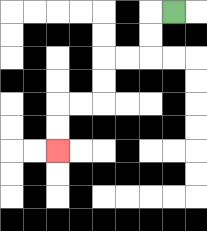{'start': '[7, 0]', 'end': '[2, 6]', 'path_directions': 'L,D,D,L,L,D,D,L,L,D,D', 'path_coordinates': '[[7, 0], [6, 0], [6, 1], [6, 2], [5, 2], [4, 2], [4, 3], [4, 4], [3, 4], [2, 4], [2, 5], [2, 6]]'}